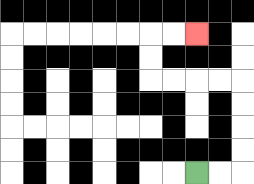{'start': '[8, 7]', 'end': '[8, 1]', 'path_directions': 'R,R,U,U,U,U,L,L,L,L,U,U,R,R', 'path_coordinates': '[[8, 7], [9, 7], [10, 7], [10, 6], [10, 5], [10, 4], [10, 3], [9, 3], [8, 3], [7, 3], [6, 3], [6, 2], [6, 1], [7, 1], [8, 1]]'}